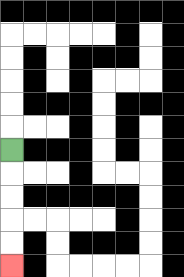{'start': '[0, 6]', 'end': '[0, 11]', 'path_directions': 'D,D,D,D,D', 'path_coordinates': '[[0, 6], [0, 7], [0, 8], [0, 9], [0, 10], [0, 11]]'}